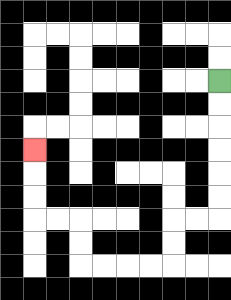{'start': '[9, 3]', 'end': '[1, 6]', 'path_directions': 'D,D,D,D,D,D,L,L,D,D,L,L,L,L,U,U,L,L,U,U,U', 'path_coordinates': '[[9, 3], [9, 4], [9, 5], [9, 6], [9, 7], [9, 8], [9, 9], [8, 9], [7, 9], [7, 10], [7, 11], [6, 11], [5, 11], [4, 11], [3, 11], [3, 10], [3, 9], [2, 9], [1, 9], [1, 8], [1, 7], [1, 6]]'}